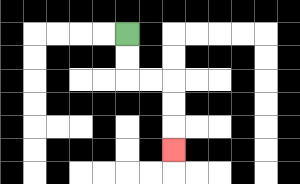{'start': '[5, 1]', 'end': '[7, 6]', 'path_directions': 'D,D,R,R,D,D,D', 'path_coordinates': '[[5, 1], [5, 2], [5, 3], [6, 3], [7, 3], [7, 4], [7, 5], [7, 6]]'}